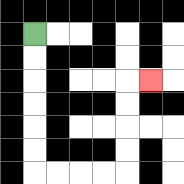{'start': '[1, 1]', 'end': '[6, 3]', 'path_directions': 'D,D,D,D,D,D,R,R,R,R,U,U,U,U,R', 'path_coordinates': '[[1, 1], [1, 2], [1, 3], [1, 4], [1, 5], [1, 6], [1, 7], [2, 7], [3, 7], [4, 7], [5, 7], [5, 6], [5, 5], [5, 4], [5, 3], [6, 3]]'}